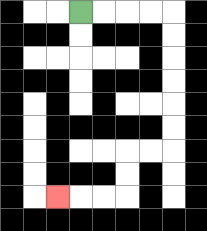{'start': '[3, 0]', 'end': '[2, 8]', 'path_directions': 'R,R,R,R,D,D,D,D,D,D,L,L,D,D,L,L,L', 'path_coordinates': '[[3, 0], [4, 0], [5, 0], [6, 0], [7, 0], [7, 1], [7, 2], [7, 3], [7, 4], [7, 5], [7, 6], [6, 6], [5, 6], [5, 7], [5, 8], [4, 8], [3, 8], [2, 8]]'}